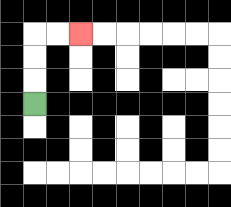{'start': '[1, 4]', 'end': '[3, 1]', 'path_directions': 'U,U,U,R,R', 'path_coordinates': '[[1, 4], [1, 3], [1, 2], [1, 1], [2, 1], [3, 1]]'}